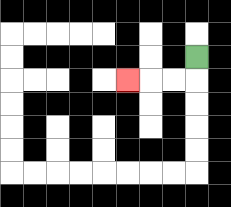{'start': '[8, 2]', 'end': '[5, 3]', 'path_directions': 'D,L,L,L', 'path_coordinates': '[[8, 2], [8, 3], [7, 3], [6, 3], [5, 3]]'}